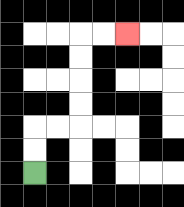{'start': '[1, 7]', 'end': '[5, 1]', 'path_directions': 'U,U,R,R,U,U,U,U,R,R', 'path_coordinates': '[[1, 7], [1, 6], [1, 5], [2, 5], [3, 5], [3, 4], [3, 3], [3, 2], [3, 1], [4, 1], [5, 1]]'}